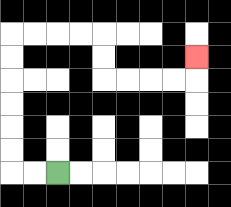{'start': '[2, 7]', 'end': '[8, 2]', 'path_directions': 'L,L,U,U,U,U,U,U,R,R,R,R,D,D,R,R,R,R,U', 'path_coordinates': '[[2, 7], [1, 7], [0, 7], [0, 6], [0, 5], [0, 4], [0, 3], [0, 2], [0, 1], [1, 1], [2, 1], [3, 1], [4, 1], [4, 2], [4, 3], [5, 3], [6, 3], [7, 3], [8, 3], [8, 2]]'}